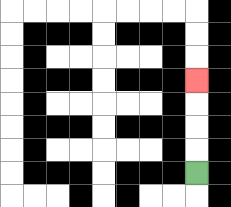{'start': '[8, 7]', 'end': '[8, 3]', 'path_directions': 'U,U,U,U', 'path_coordinates': '[[8, 7], [8, 6], [8, 5], [8, 4], [8, 3]]'}